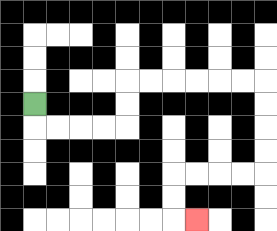{'start': '[1, 4]', 'end': '[8, 9]', 'path_directions': 'D,R,R,R,R,U,U,R,R,R,R,R,R,D,D,D,D,L,L,L,L,D,D,R', 'path_coordinates': '[[1, 4], [1, 5], [2, 5], [3, 5], [4, 5], [5, 5], [5, 4], [5, 3], [6, 3], [7, 3], [8, 3], [9, 3], [10, 3], [11, 3], [11, 4], [11, 5], [11, 6], [11, 7], [10, 7], [9, 7], [8, 7], [7, 7], [7, 8], [7, 9], [8, 9]]'}